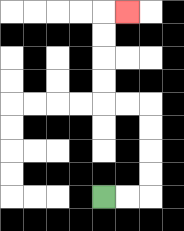{'start': '[4, 8]', 'end': '[5, 0]', 'path_directions': 'R,R,U,U,U,U,L,L,U,U,U,U,R', 'path_coordinates': '[[4, 8], [5, 8], [6, 8], [6, 7], [6, 6], [6, 5], [6, 4], [5, 4], [4, 4], [4, 3], [4, 2], [4, 1], [4, 0], [5, 0]]'}